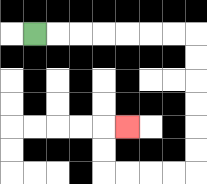{'start': '[1, 1]', 'end': '[5, 5]', 'path_directions': 'R,R,R,R,R,R,R,D,D,D,D,D,D,L,L,L,L,U,U,R', 'path_coordinates': '[[1, 1], [2, 1], [3, 1], [4, 1], [5, 1], [6, 1], [7, 1], [8, 1], [8, 2], [8, 3], [8, 4], [8, 5], [8, 6], [8, 7], [7, 7], [6, 7], [5, 7], [4, 7], [4, 6], [4, 5], [5, 5]]'}